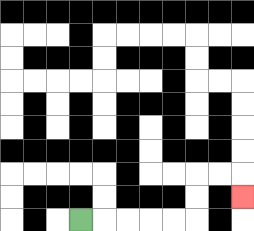{'start': '[3, 9]', 'end': '[10, 8]', 'path_directions': 'R,R,R,R,R,U,U,R,R,D', 'path_coordinates': '[[3, 9], [4, 9], [5, 9], [6, 9], [7, 9], [8, 9], [8, 8], [8, 7], [9, 7], [10, 7], [10, 8]]'}